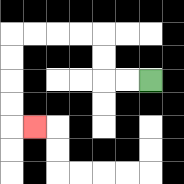{'start': '[6, 3]', 'end': '[1, 5]', 'path_directions': 'L,L,U,U,L,L,L,L,D,D,D,D,R', 'path_coordinates': '[[6, 3], [5, 3], [4, 3], [4, 2], [4, 1], [3, 1], [2, 1], [1, 1], [0, 1], [0, 2], [0, 3], [0, 4], [0, 5], [1, 5]]'}